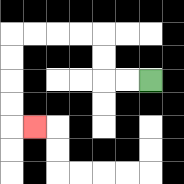{'start': '[6, 3]', 'end': '[1, 5]', 'path_directions': 'L,L,U,U,L,L,L,L,D,D,D,D,R', 'path_coordinates': '[[6, 3], [5, 3], [4, 3], [4, 2], [4, 1], [3, 1], [2, 1], [1, 1], [0, 1], [0, 2], [0, 3], [0, 4], [0, 5], [1, 5]]'}